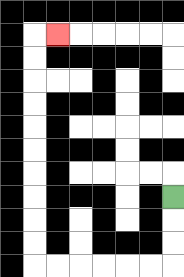{'start': '[7, 8]', 'end': '[2, 1]', 'path_directions': 'D,D,D,L,L,L,L,L,L,U,U,U,U,U,U,U,U,U,U,R', 'path_coordinates': '[[7, 8], [7, 9], [7, 10], [7, 11], [6, 11], [5, 11], [4, 11], [3, 11], [2, 11], [1, 11], [1, 10], [1, 9], [1, 8], [1, 7], [1, 6], [1, 5], [1, 4], [1, 3], [1, 2], [1, 1], [2, 1]]'}